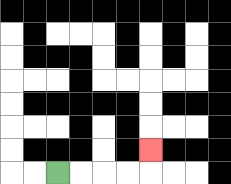{'start': '[2, 7]', 'end': '[6, 6]', 'path_directions': 'R,R,R,R,U', 'path_coordinates': '[[2, 7], [3, 7], [4, 7], [5, 7], [6, 7], [6, 6]]'}